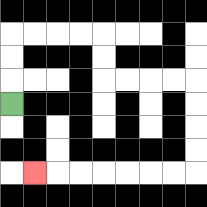{'start': '[0, 4]', 'end': '[1, 7]', 'path_directions': 'U,U,U,R,R,R,R,D,D,R,R,R,R,D,D,D,D,L,L,L,L,L,L,L', 'path_coordinates': '[[0, 4], [0, 3], [0, 2], [0, 1], [1, 1], [2, 1], [3, 1], [4, 1], [4, 2], [4, 3], [5, 3], [6, 3], [7, 3], [8, 3], [8, 4], [8, 5], [8, 6], [8, 7], [7, 7], [6, 7], [5, 7], [4, 7], [3, 7], [2, 7], [1, 7]]'}